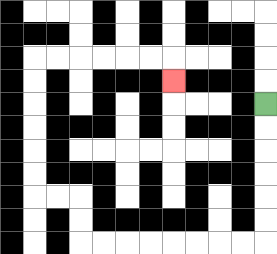{'start': '[11, 4]', 'end': '[7, 3]', 'path_directions': 'D,D,D,D,D,D,L,L,L,L,L,L,L,L,U,U,L,L,U,U,U,U,U,U,R,R,R,R,R,R,D', 'path_coordinates': '[[11, 4], [11, 5], [11, 6], [11, 7], [11, 8], [11, 9], [11, 10], [10, 10], [9, 10], [8, 10], [7, 10], [6, 10], [5, 10], [4, 10], [3, 10], [3, 9], [3, 8], [2, 8], [1, 8], [1, 7], [1, 6], [1, 5], [1, 4], [1, 3], [1, 2], [2, 2], [3, 2], [4, 2], [5, 2], [6, 2], [7, 2], [7, 3]]'}